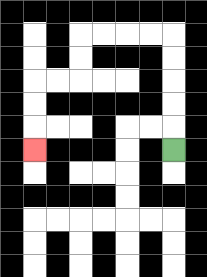{'start': '[7, 6]', 'end': '[1, 6]', 'path_directions': 'U,U,U,U,U,L,L,L,L,D,D,L,L,D,D,D', 'path_coordinates': '[[7, 6], [7, 5], [7, 4], [7, 3], [7, 2], [7, 1], [6, 1], [5, 1], [4, 1], [3, 1], [3, 2], [3, 3], [2, 3], [1, 3], [1, 4], [1, 5], [1, 6]]'}